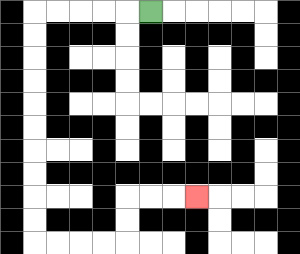{'start': '[6, 0]', 'end': '[8, 8]', 'path_directions': 'L,L,L,L,L,D,D,D,D,D,D,D,D,D,D,R,R,R,R,U,U,R,R,R', 'path_coordinates': '[[6, 0], [5, 0], [4, 0], [3, 0], [2, 0], [1, 0], [1, 1], [1, 2], [1, 3], [1, 4], [1, 5], [1, 6], [1, 7], [1, 8], [1, 9], [1, 10], [2, 10], [3, 10], [4, 10], [5, 10], [5, 9], [5, 8], [6, 8], [7, 8], [8, 8]]'}